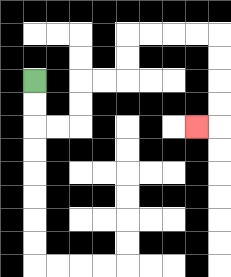{'start': '[1, 3]', 'end': '[8, 5]', 'path_directions': 'D,D,R,R,U,U,R,R,U,U,R,R,R,R,D,D,D,D,L', 'path_coordinates': '[[1, 3], [1, 4], [1, 5], [2, 5], [3, 5], [3, 4], [3, 3], [4, 3], [5, 3], [5, 2], [5, 1], [6, 1], [7, 1], [8, 1], [9, 1], [9, 2], [9, 3], [9, 4], [9, 5], [8, 5]]'}